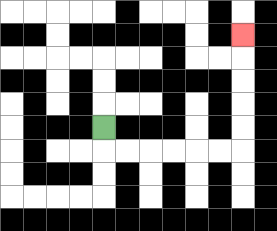{'start': '[4, 5]', 'end': '[10, 1]', 'path_directions': 'D,R,R,R,R,R,R,U,U,U,U,U', 'path_coordinates': '[[4, 5], [4, 6], [5, 6], [6, 6], [7, 6], [8, 6], [9, 6], [10, 6], [10, 5], [10, 4], [10, 3], [10, 2], [10, 1]]'}